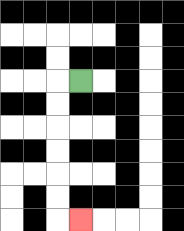{'start': '[3, 3]', 'end': '[3, 9]', 'path_directions': 'L,D,D,D,D,D,D,R', 'path_coordinates': '[[3, 3], [2, 3], [2, 4], [2, 5], [2, 6], [2, 7], [2, 8], [2, 9], [3, 9]]'}